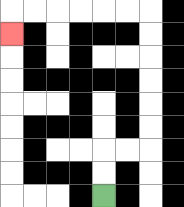{'start': '[4, 8]', 'end': '[0, 1]', 'path_directions': 'U,U,R,R,U,U,U,U,U,U,L,L,L,L,L,L,D', 'path_coordinates': '[[4, 8], [4, 7], [4, 6], [5, 6], [6, 6], [6, 5], [6, 4], [6, 3], [6, 2], [6, 1], [6, 0], [5, 0], [4, 0], [3, 0], [2, 0], [1, 0], [0, 0], [0, 1]]'}